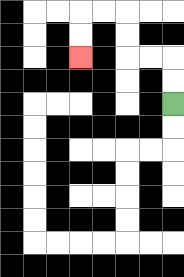{'start': '[7, 4]', 'end': '[3, 2]', 'path_directions': 'U,U,L,L,U,U,L,L,D,D', 'path_coordinates': '[[7, 4], [7, 3], [7, 2], [6, 2], [5, 2], [5, 1], [5, 0], [4, 0], [3, 0], [3, 1], [3, 2]]'}